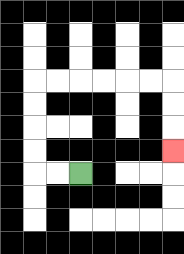{'start': '[3, 7]', 'end': '[7, 6]', 'path_directions': 'L,L,U,U,U,U,R,R,R,R,R,R,D,D,D', 'path_coordinates': '[[3, 7], [2, 7], [1, 7], [1, 6], [1, 5], [1, 4], [1, 3], [2, 3], [3, 3], [4, 3], [5, 3], [6, 3], [7, 3], [7, 4], [7, 5], [7, 6]]'}